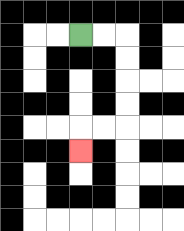{'start': '[3, 1]', 'end': '[3, 6]', 'path_directions': 'R,R,D,D,D,D,L,L,D', 'path_coordinates': '[[3, 1], [4, 1], [5, 1], [5, 2], [5, 3], [5, 4], [5, 5], [4, 5], [3, 5], [3, 6]]'}